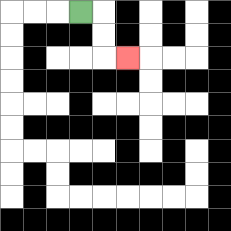{'start': '[3, 0]', 'end': '[5, 2]', 'path_directions': 'R,D,D,R', 'path_coordinates': '[[3, 0], [4, 0], [4, 1], [4, 2], [5, 2]]'}